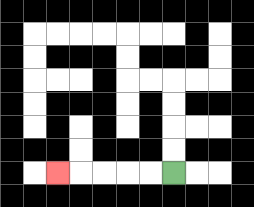{'start': '[7, 7]', 'end': '[2, 7]', 'path_directions': 'L,L,L,L,L', 'path_coordinates': '[[7, 7], [6, 7], [5, 7], [4, 7], [3, 7], [2, 7]]'}